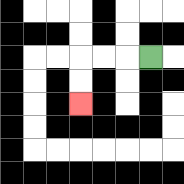{'start': '[6, 2]', 'end': '[3, 4]', 'path_directions': 'L,L,L,D,D', 'path_coordinates': '[[6, 2], [5, 2], [4, 2], [3, 2], [3, 3], [3, 4]]'}